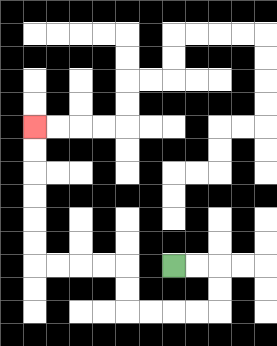{'start': '[7, 11]', 'end': '[1, 5]', 'path_directions': 'R,R,D,D,L,L,L,L,U,U,L,L,L,L,U,U,U,U,U,U', 'path_coordinates': '[[7, 11], [8, 11], [9, 11], [9, 12], [9, 13], [8, 13], [7, 13], [6, 13], [5, 13], [5, 12], [5, 11], [4, 11], [3, 11], [2, 11], [1, 11], [1, 10], [1, 9], [1, 8], [1, 7], [1, 6], [1, 5]]'}